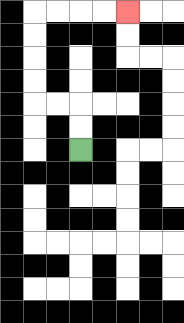{'start': '[3, 6]', 'end': '[5, 0]', 'path_directions': 'U,U,L,L,U,U,U,U,R,R,R,R', 'path_coordinates': '[[3, 6], [3, 5], [3, 4], [2, 4], [1, 4], [1, 3], [1, 2], [1, 1], [1, 0], [2, 0], [3, 0], [4, 0], [5, 0]]'}